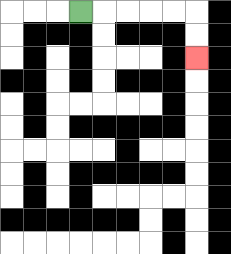{'start': '[3, 0]', 'end': '[8, 2]', 'path_directions': 'R,R,R,R,R,D,D', 'path_coordinates': '[[3, 0], [4, 0], [5, 0], [6, 0], [7, 0], [8, 0], [8, 1], [8, 2]]'}